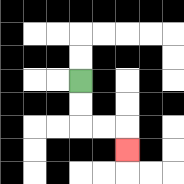{'start': '[3, 3]', 'end': '[5, 6]', 'path_directions': 'D,D,R,R,D', 'path_coordinates': '[[3, 3], [3, 4], [3, 5], [4, 5], [5, 5], [5, 6]]'}